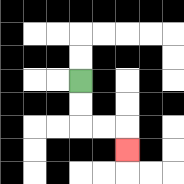{'start': '[3, 3]', 'end': '[5, 6]', 'path_directions': 'D,D,R,R,D', 'path_coordinates': '[[3, 3], [3, 4], [3, 5], [4, 5], [5, 5], [5, 6]]'}